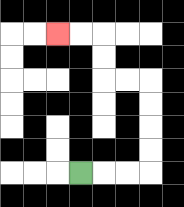{'start': '[3, 7]', 'end': '[2, 1]', 'path_directions': 'R,R,R,U,U,U,U,L,L,U,U,L,L', 'path_coordinates': '[[3, 7], [4, 7], [5, 7], [6, 7], [6, 6], [6, 5], [6, 4], [6, 3], [5, 3], [4, 3], [4, 2], [4, 1], [3, 1], [2, 1]]'}